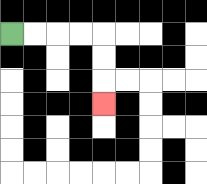{'start': '[0, 1]', 'end': '[4, 4]', 'path_directions': 'R,R,R,R,D,D,D', 'path_coordinates': '[[0, 1], [1, 1], [2, 1], [3, 1], [4, 1], [4, 2], [4, 3], [4, 4]]'}